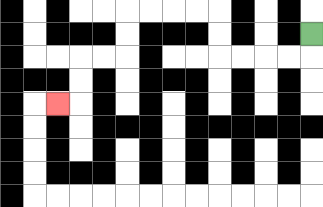{'start': '[13, 1]', 'end': '[2, 4]', 'path_directions': 'D,L,L,L,L,U,U,L,L,L,L,D,D,L,L,D,D,L', 'path_coordinates': '[[13, 1], [13, 2], [12, 2], [11, 2], [10, 2], [9, 2], [9, 1], [9, 0], [8, 0], [7, 0], [6, 0], [5, 0], [5, 1], [5, 2], [4, 2], [3, 2], [3, 3], [3, 4], [2, 4]]'}